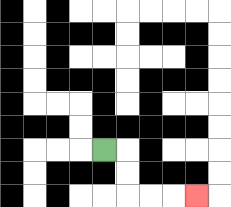{'start': '[4, 6]', 'end': '[8, 8]', 'path_directions': 'R,D,D,R,R,R', 'path_coordinates': '[[4, 6], [5, 6], [5, 7], [5, 8], [6, 8], [7, 8], [8, 8]]'}